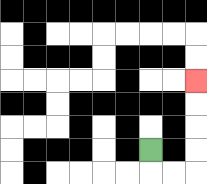{'start': '[6, 6]', 'end': '[8, 3]', 'path_directions': 'D,R,R,U,U,U,U', 'path_coordinates': '[[6, 6], [6, 7], [7, 7], [8, 7], [8, 6], [8, 5], [8, 4], [8, 3]]'}